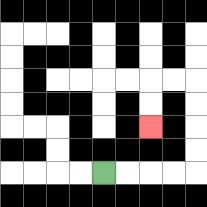{'start': '[4, 7]', 'end': '[6, 5]', 'path_directions': 'R,R,R,R,U,U,U,U,L,L,D,D', 'path_coordinates': '[[4, 7], [5, 7], [6, 7], [7, 7], [8, 7], [8, 6], [8, 5], [8, 4], [8, 3], [7, 3], [6, 3], [6, 4], [6, 5]]'}